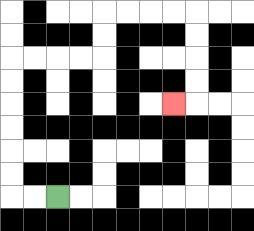{'start': '[2, 8]', 'end': '[7, 4]', 'path_directions': 'L,L,U,U,U,U,U,U,R,R,R,R,U,U,R,R,R,R,D,D,D,D,L', 'path_coordinates': '[[2, 8], [1, 8], [0, 8], [0, 7], [0, 6], [0, 5], [0, 4], [0, 3], [0, 2], [1, 2], [2, 2], [3, 2], [4, 2], [4, 1], [4, 0], [5, 0], [6, 0], [7, 0], [8, 0], [8, 1], [8, 2], [8, 3], [8, 4], [7, 4]]'}